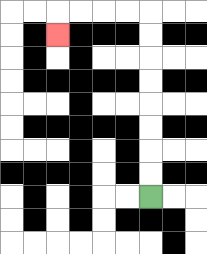{'start': '[6, 8]', 'end': '[2, 1]', 'path_directions': 'U,U,U,U,U,U,U,U,L,L,L,L,D', 'path_coordinates': '[[6, 8], [6, 7], [6, 6], [6, 5], [6, 4], [6, 3], [6, 2], [6, 1], [6, 0], [5, 0], [4, 0], [3, 0], [2, 0], [2, 1]]'}